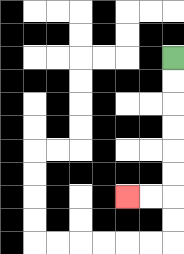{'start': '[7, 2]', 'end': '[5, 8]', 'path_directions': 'D,D,D,D,D,D,L,L', 'path_coordinates': '[[7, 2], [7, 3], [7, 4], [7, 5], [7, 6], [7, 7], [7, 8], [6, 8], [5, 8]]'}